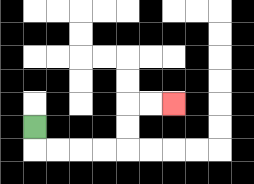{'start': '[1, 5]', 'end': '[7, 4]', 'path_directions': 'D,R,R,R,R,U,U,R,R', 'path_coordinates': '[[1, 5], [1, 6], [2, 6], [3, 6], [4, 6], [5, 6], [5, 5], [5, 4], [6, 4], [7, 4]]'}